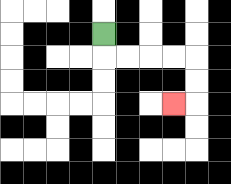{'start': '[4, 1]', 'end': '[7, 4]', 'path_directions': 'D,R,R,R,R,D,D,L', 'path_coordinates': '[[4, 1], [4, 2], [5, 2], [6, 2], [7, 2], [8, 2], [8, 3], [8, 4], [7, 4]]'}